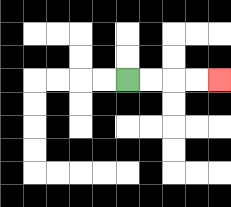{'start': '[5, 3]', 'end': '[9, 3]', 'path_directions': 'R,R,R,R', 'path_coordinates': '[[5, 3], [6, 3], [7, 3], [8, 3], [9, 3]]'}